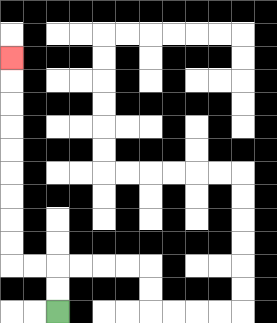{'start': '[2, 13]', 'end': '[0, 2]', 'path_directions': 'U,U,L,L,U,U,U,U,U,U,U,U,U', 'path_coordinates': '[[2, 13], [2, 12], [2, 11], [1, 11], [0, 11], [0, 10], [0, 9], [0, 8], [0, 7], [0, 6], [0, 5], [0, 4], [0, 3], [0, 2]]'}